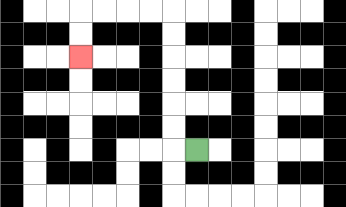{'start': '[8, 6]', 'end': '[3, 2]', 'path_directions': 'L,U,U,U,U,U,U,L,L,L,L,D,D', 'path_coordinates': '[[8, 6], [7, 6], [7, 5], [7, 4], [7, 3], [7, 2], [7, 1], [7, 0], [6, 0], [5, 0], [4, 0], [3, 0], [3, 1], [3, 2]]'}